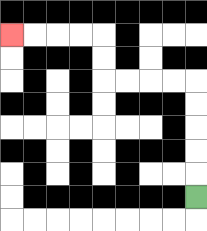{'start': '[8, 8]', 'end': '[0, 1]', 'path_directions': 'U,U,U,U,U,L,L,L,L,U,U,L,L,L,L', 'path_coordinates': '[[8, 8], [8, 7], [8, 6], [8, 5], [8, 4], [8, 3], [7, 3], [6, 3], [5, 3], [4, 3], [4, 2], [4, 1], [3, 1], [2, 1], [1, 1], [0, 1]]'}